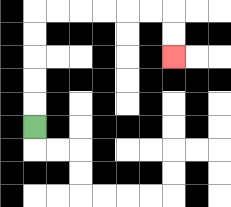{'start': '[1, 5]', 'end': '[7, 2]', 'path_directions': 'U,U,U,U,U,R,R,R,R,R,R,D,D', 'path_coordinates': '[[1, 5], [1, 4], [1, 3], [1, 2], [1, 1], [1, 0], [2, 0], [3, 0], [4, 0], [5, 0], [6, 0], [7, 0], [7, 1], [7, 2]]'}